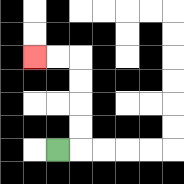{'start': '[2, 6]', 'end': '[1, 2]', 'path_directions': 'R,U,U,U,U,L,L', 'path_coordinates': '[[2, 6], [3, 6], [3, 5], [3, 4], [3, 3], [3, 2], [2, 2], [1, 2]]'}